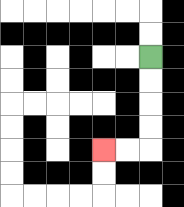{'start': '[6, 2]', 'end': '[4, 6]', 'path_directions': 'D,D,D,D,L,L', 'path_coordinates': '[[6, 2], [6, 3], [6, 4], [6, 5], [6, 6], [5, 6], [4, 6]]'}